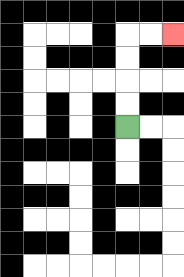{'start': '[5, 5]', 'end': '[7, 1]', 'path_directions': 'U,U,U,U,R,R', 'path_coordinates': '[[5, 5], [5, 4], [5, 3], [5, 2], [5, 1], [6, 1], [7, 1]]'}